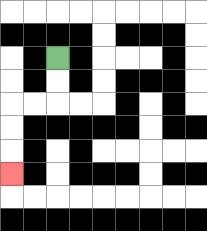{'start': '[2, 2]', 'end': '[0, 7]', 'path_directions': 'D,D,L,L,D,D,D', 'path_coordinates': '[[2, 2], [2, 3], [2, 4], [1, 4], [0, 4], [0, 5], [0, 6], [0, 7]]'}